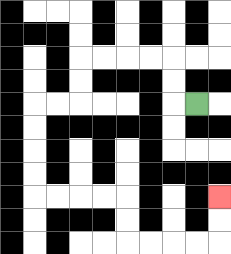{'start': '[8, 4]', 'end': '[9, 8]', 'path_directions': 'L,U,U,L,L,L,L,D,D,L,L,D,D,D,D,R,R,R,R,D,D,R,R,R,R,U,U', 'path_coordinates': '[[8, 4], [7, 4], [7, 3], [7, 2], [6, 2], [5, 2], [4, 2], [3, 2], [3, 3], [3, 4], [2, 4], [1, 4], [1, 5], [1, 6], [1, 7], [1, 8], [2, 8], [3, 8], [4, 8], [5, 8], [5, 9], [5, 10], [6, 10], [7, 10], [8, 10], [9, 10], [9, 9], [9, 8]]'}